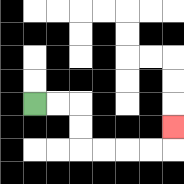{'start': '[1, 4]', 'end': '[7, 5]', 'path_directions': 'R,R,D,D,R,R,R,R,U', 'path_coordinates': '[[1, 4], [2, 4], [3, 4], [3, 5], [3, 6], [4, 6], [5, 6], [6, 6], [7, 6], [7, 5]]'}